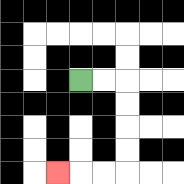{'start': '[3, 3]', 'end': '[2, 7]', 'path_directions': 'R,R,D,D,D,D,L,L,L', 'path_coordinates': '[[3, 3], [4, 3], [5, 3], [5, 4], [5, 5], [5, 6], [5, 7], [4, 7], [3, 7], [2, 7]]'}